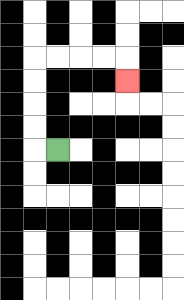{'start': '[2, 6]', 'end': '[5, 3]', 'path_directions': 'L,U,U,U,U,R,R,R,R,D', 'path_coordinates': '[[2, 6], [1, 6], [1, 5], [1, 4], [1, 3], [1, 2], [2, 2], [3, 2], [4, 2], [5, 2], [5, 3]]'}